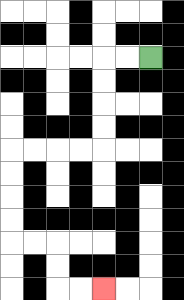{'start': '[6, 2]', 'end': '[4, 12]', 'path_directions': 'L,L,D,D,D,D,L,L,L,L,D,D,D,D,R,R,D,D,R,R', 'path_coordinates': '[[6, 2], [5, 2], [4, 2], [4, 3], [4, 4], [4, 5], [4, 6], [3, 6], [2, 6], [1, 6], [0, 6], [0, 7], [0, 8], [0, 9], [0, 10], [1, 10], [2, 10], [2, 11], [2, 12], [3, 12], [4, 12]]'}